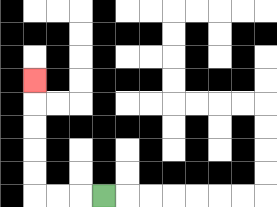{'start': '[4, 8]', 'end': '[1, 3]', 'path_directions': 'L,L,L,U,U,U,U,U', 'path_coordinates': '[[4, 8], [3, 8], [2, 8], [1, 8], [1, 7], [1, 6], [1, 5], [1, 4], [1, 3]]'}